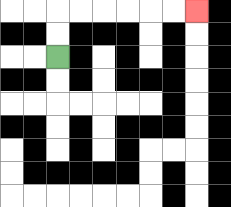{'start': '[2, 2]', 'end': '[8, 0]', 'path_directions': 'U,U,R,R,R,R,R,R', 'path_coordinates': '[[2, 2], [2, 1], [2, 0], [3, 0], [4, 0], [5, 0], [6, 0], [7, 0], [8, 0]]'}